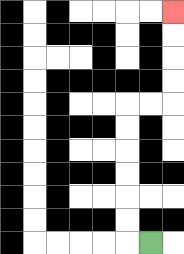{'start': '[6, 10]', 'end': '[7, 0]', 'path_directions': 'L,U,U,U,U,U,U,R,R,U,U,U,U', 'path_coordinates': '[[6, 10], [5, 10], [5, 9], [5, 8], [5, 7], [5, 6], [5, 5], [5, 4], [6, 4], [7, 4], [7, 3], [7, 2], [7, 1], [7, 0]]'}